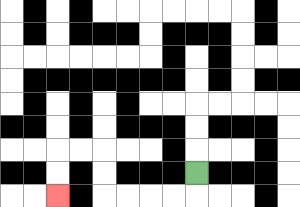{'start': '[8, 7]', 'end': '[2, 8]', 'path_directions': 'D,L,L,L,L,U,U,L,L,D,D', 'path_coordinates': '[[8, 7], [8, 8], [7, 8], [6, 8], [5, 8], [4, 8], [4, 7], [4, 6], [3, 6], [2, 6], [2, 7], [2, 8]]'}